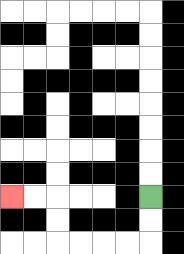{'start': '[6, 8]', 'end': '[0, 8]', 'path_directions': 'D,D,L,L,L,L,U,U,L,L', 'path_coordinates': '[[6, 8], [6, 9], [6, 10], [5, 10], [4, 10], [3, 10], [2, 10], [2, 9], [2, 8], [1, 8], [0, 8]]'}